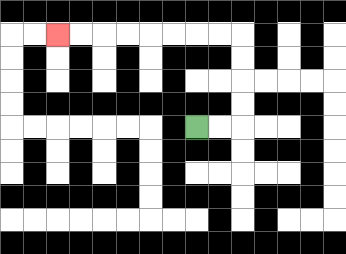{'start': '[8, 5]', 'end': '[2, 1]', 'path_directions': 'R,R,U,U,U,U,L,L,L,L,L,L,L,L', 'path_coordinates': '[[8, 5], [9, 5], [10, 5], [10, 4], [10, 3], [10, 2], [10, 1], [9, 1], [8, 1], [7, 1], [6, 1], [5, 1], [4, 1], [3, 1], [2, 1]]'}